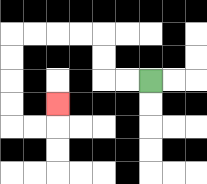{'start': '[6, 3]', 'end': '[2, 4]', 'path_directions': 'L,L,U,U,L,L,L,L,D,D,D,D,R,R,U', 'path_coordinates': '[[6, 3], [5, 3], [4, 3], [4, 2], [4, 1], [3, 1], [2, 1], [1, 1], [0, 1], [0, 2], [0, 3], [0, 4], [0, 5], [1, 5], [2, 5], [2, 4]]'}